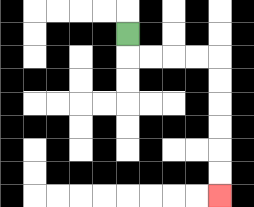{'start': '[5, 1]', 'end': '[9, 8]', 'path_directions': 'D,R,R,R,R,D,D,D,D,D,D', 'path_coordinates': '[[5, 1], [5, 2], [6, 2], [7, 2], [8, 2], [9, 2], [9, 3], [9, 4], [9, 5], [9, 6], [9, 7], [9, 8]]'}